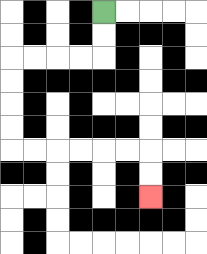{'start': '[4, 0]', 'end': '[6, 8]', 'path_directions': 'D,D,L,L,L,L,D,D,D,D,R,R,R,R,R,R,D,D', 'path_coordinates': '[[4, 0], [4, 1], [4, 2], [3, 2], [2, 2], [1, 2], [0, 2], [0, 3], [0, 4], [0, 5], [0, 6], [1, 6], [2, 6], [3, 6], [4, 6], [5, 6], [6, 6], [6, 7], [6, 8]]'}